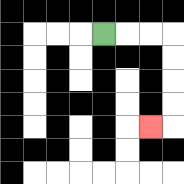{'start': '[4, 1]', 'end': '[6, 5]', 'path_directions': 'R,R,R,D,D,D,D,L', 'path_coordinates': '[[4, 1], [5, 1], [6, 1], [7, 1], [7, 2], [7, 3], [7, 4], [7, 5], [6, 5]]'}